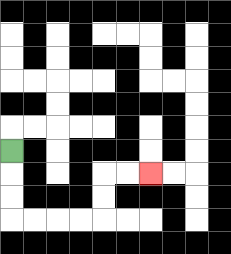{'start': '[0, 6]', 'end': '[6, 7]', 'path_directions': 'D,D,D,R,R,R,R,U,U,R,R', 'path_coordinates': '[[0, 6], [0, 7], [0, 8], [0, 9], [1, 9], [2, 9], [3, 9], [4, 9], [4, 8], [4, 7], [5, 7], [6, 7]]'}